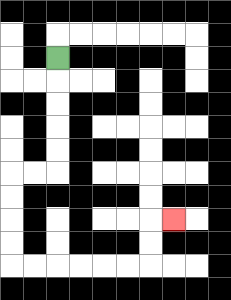{'start': '[2, 2]', 'end': '[7, 9]', 'path_directions': 'D,D,D,D,D,L,L,D,D,D,D,R,R,R,R,R,R,U,U,R', 'path_coordinates': '[[2, 2], [2, 3], [2, 4], [2, 5], [2, 6], [2, 7], [1, 7], [0, 7], [0, 8], [0, 9], [0, 10], [0, 11], [1, 11], [2, 11], [3, 11], [4, 11], [5, 11], [6, 11], [6, 10], [6, 9], [7, 9]]'}